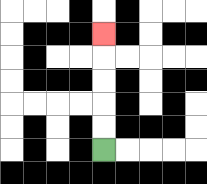{'start': '[4, 6]', 'end': '[4, 1]', 'path_directions': 'U,U,U,U,U', 'path_coordinates': '[[4, 6], [4, 5], [4, 4], [4, 3], [4, 2], [4, 1]]'}